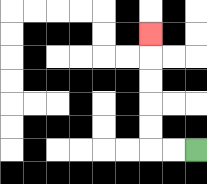{'start': '[8, 6]', 'end': '[6, 1]', 'path_directions': 'L,L,U,U,U,U,U', 'path_coordinates': '[[8, 6], [7, 6], [6, 6], [6, 5], [6, 4], [6, 3], [6, 2], [6, 1]]'}